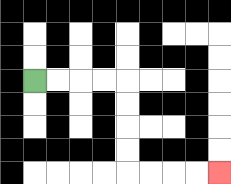{'start': '[1, 3]', 'end': '[9, 7]', 'path_directions': 'R,R,R,R,D,D,D,D,R,R,R,R', 'path_coordinates': '[[1, 3], [2, 3], [3, 3], [4, 3], [5, 3], [5, 4], [5, 5], [5, 6], [5, 7], [6, 7], [7, 7], [8, 7], [9, 7]]'}